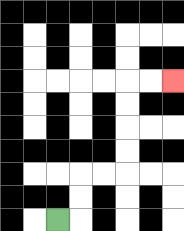{'start': '[2, 9]', 'end': '[7, 3]', 'path_directions': 'R,U,U,R,R,U,U,U,U,R,R', 'path_coordinates': '[[2, 9], [3, 9], [3, 8], [3, 7], [4, 7], [5, 7], [5, 6], [5, 5], [5, 4], [5, 3], [6, 3], [7, 3]]'}